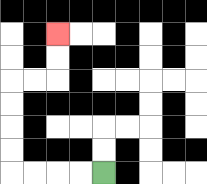{'start': '[4, 7]', 'end': '[2, 1]', 'path_directions': 'L,L,L,L,U,U,U,U,R,R,U,U', 'path_coordinates': '[[4, 7], [3, 7], [2, 7], [1, 7], [0, 7], [0, 6], [0, 5], [0, 4], [0, 3], [1, 3], [2, 3], [2, 2], [2, 1]]'}